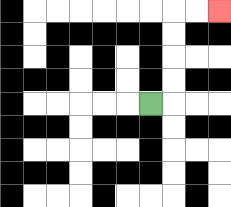{'start': '[6, 4]', 'end': '[9, 0]', 'path_directions': 'R,U,U,U,U,R,R', 'path_coordinates': '[[6, 4], [7, 4], [7, 3], [7, 2], [7, 1], [7, 0], [8, 0], [9, 0]]'}